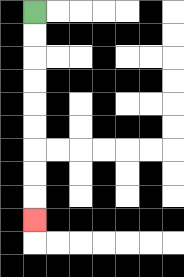{'start': '[1, 0]', 'end': '[1, 9]', 'path_directions': 'D,D,D,D,D,D,D,D,D', 'path_coordinates': '[[1, 0], [1, 1], [1, 2], [1, 3], [1, 4], [1, 5], [1, 6], [1, 7], [1, 8], [1, 9]]'}